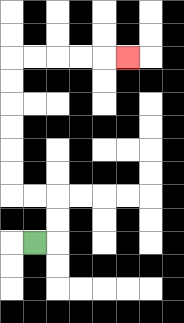{'start': '[1, 10]', 'end': '[5, 2]', 'path_directions': 'R,U,U,L,L,U,U,U,U,U,U,R,R,R,R,R', 'path_coordinates': '[[1, 10], [2, 10], [2, 9], [2, 8], [1, 8], [0, 8], [0, 7], [0, 6], [0, 5], [0, 4], [0, 3], [0, 2], [1, 2], [2, 2], [3, 2], [4, 2], [5, 2]]'}